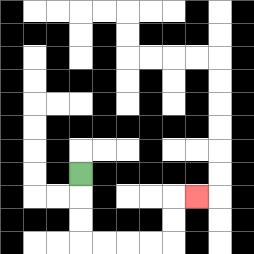{'start': '[3, 7]', 'end': '[8, 8]', 'path_directions': 'D,D,D,R,R,R,R,U,U,R', 'path_coordinates': '[[3, 7], [3, 8], [3, 9], [3, 10], [4, 10], [5, 10], [6, 10], [7, 10], [7, 9], [7, 8], [8, 8]]'}